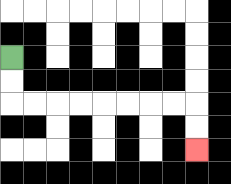{'start': '[0, 2]', 'end': '[8, 6]', 'path_directions': 'D,D,R,R,R,R,R,R,R,R,D,D', 'path_coordinates': '[[0, 2], [0, 3], [0, 4], [1, 4], [2, 4], [3, 4], [4, 4], [5, 4], [6, 4], [7, 4], [8, 4], [8, 5], [8, 6]]'}